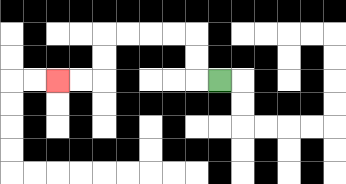{'start': '[9, 3]', 'end': '[2, 3]', 'path_directions': 'L,U,U,L,L,L,L,D,D,L,L', 'path_coordinates': '[[9, 3], [8, 3], [8, 2], [8, 1], [7, 1], [6, 1], [5, 1], [4, 1], [4, 2], [4, 3], [3, 3], [2, 3]]'}